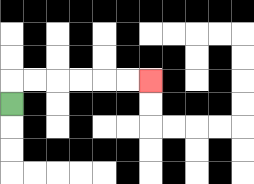{'start': '[0, 4]', 'end': '[6, 3]', 'path_directions': 'U,R,R,R,R,R,R', 'path_coordinates': '[[0, 4], [0, 3], [1, 3], [2, 3], [3, 3], [4, 3], [5, 3], [6, 3]]'}